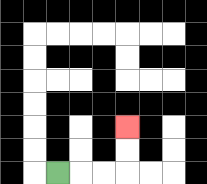{'start': '[2, 7]', 'end': '[5, 5]', 'path_directions': 'R,R,R,U,U', 'path_coordinates': '[[2, 7], [3, 7], [4, 7], [5, 7], [5, 6], [5, 5]]'}